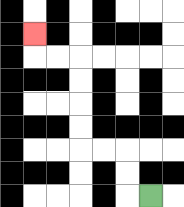{'start': '[6, 8]', 'end': '[1, 1]', 'path_directions': 'L,U,U,L,L,U,U,U,U,L,L,U', 'path_coordinates': '[[6, 8], [5, 8], [5, 7], [5, 6], [4, 6], [3, 6], [3, 5], [3, 4], [3, 3], [3, 2], [2, 2], [1, 2], [1, 1]]'}